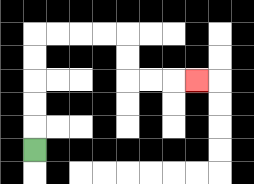{'start': '[1, 6]', 'end': '[8, 3]', 'path_directions': 'U,U,U,U,U,R,R,R,R,D,D,R,R,R', 'path_coordinates': '[[1, 6], [1, 5], [1, 4], [1, 3], [1, 2], [1, 1], [2, 1], [3, 1], [4, 1], [5, 1], [5, 2], [5, 3], [6, 3], [7, 3], [8, 3]]'}